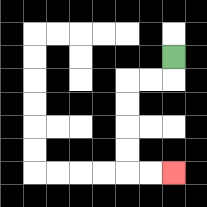{'start': '[7, 2]', 'end': '[7, 7]', 'path_directions': 'D,L,L,D,D,D,D,R,R', 'path_coordinates': '[[7, 2], [7, 3], [6, 3], [5, 3], [5, 4], [5, 5], [5, 6], [5, 7], [6, 7], [7, 7]]'}